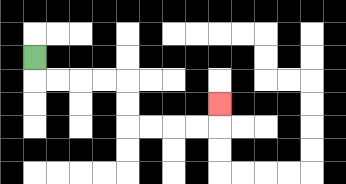{'start': '[1, 2]', 'end': '[9, 4]', 'path_directions': 'D,R,R,R,R,D,D,R,R,R,R,U', 'path_coordinates': '[[1, 2], [1, 3], [2, 3], [3, 3], [4, 3], [5, 3], [5, 4], [5, 5], [6, 5], [7, 5], [8, 5], [9, 5], [9, 4]]'}